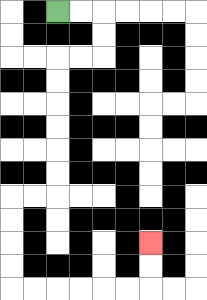{'start': '[2, 0]', 'end': '[6, 10]', 'path_directions': 'R,R,D,D,L,L,D,D,D,D,D,D,L,L,D,D,D,D,R,R,R,R,R,R,U,U', 'path_coordinates': '[[2, 0], [3, 0], [4, 0], [4, 1], [4, 2], [3, 2], [2, 2], [2, 3], [2, 4], [2, 5], [2, 6], [2, 7], [2, 8], [1, 8], [0, 8], [0, 9], [0, 10], [0, 11], [0, 12], [1, 12], [2, 12], [3, 12], [4, 12], [5, 12], [6, 12], [6, 11], [6, 10]]'}